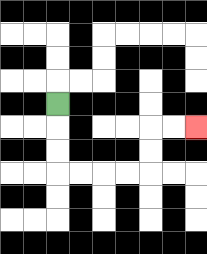{'start': '[2, 4]', 'end': '[8, 5]', 'path_directions': 'D,D,D,R,R,R,R,U,U,R,R', 'path_coordinates': '[[2, 4], [2, 5], [2, 6], [2, 7], [3, 7], [4, 7], [5, 7], [6, 7], [6, 6], [6, 5], [7, 5], [8, 5]]'}